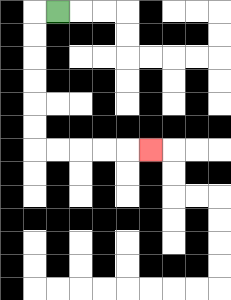{'start': '[2, 0]', 'end': '[6, 6]', 'path_directions': 'L,D,D,D,D,D,D,R,R,R,R,R', 'path_coordinates': '[[2, 0], [1, 0], [1, 1], [1, 2], [1, 3], [1, 4], [1, 5], [1, 6], [2, 6], [3, 6], [4, 6], [5, 6], [6, 6]]'}